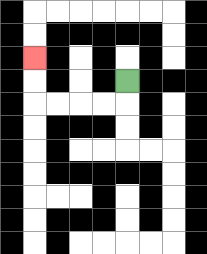{'start': '[5, 3]', 'end': '[1, 2]', 'path_directions': 'D,L,L,L,L,U,U', 'path_coordinates': '[[5, 3], [5, 4], [4, 4], [3, 4], [2, 4], [1, 4], [1, 3], [1, 2]]'}